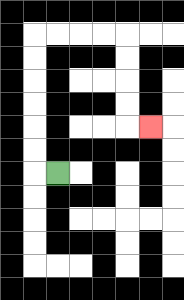{'start': '[2, 7]', 'end': '[6, 5]', 'path_directions': 'L,U,U,U,U,U,U,R,R,R,R,D,D,D,D,R', 'path_coordinates': '[[2, 7], [1, 7], [1, 6], [1, 5], [1, 4], [1, 3], [1, 2], [1, 1], [2, 1], [3, 1], [4, 1], [5, 1], [5, 2], [5, 3], [5, 4], [5, 5], [6, 5]]'}